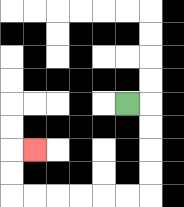{'start': '[5, 4]', 'end': '[1, 6]', 'path_directions': 'R,D,D,D,D,L,L,L,L,L,L,U,U,R', 'path_coordinates': '[[5, 4], [6, 4], [6, 5], [6, 6], [6, 7], [6, 8], [5, 8], [4, 8], [3, 8], [2, 8], [1, 8], [0, 8], [0, 7], [0, 6], [1, 6]]'}